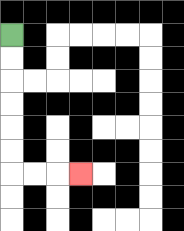{'start': '[0, 1]', 'end': '[3, 7]', 'path_directions': 'D,D,D,D,D,D,R,R,R', 'path_coordinates': '[[0, 1], [0, 2], [0, 3], [0, 4], [0, 5], [0, 6], [0, 7], [1, 7], [2, 7], [3, 7]]'}